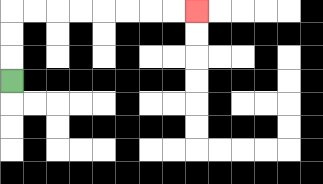{'start': '[0, 3]', 'end': '[8, 0]', 'path_directions': 'U,U,U,R,R,R,R,R,R,R,R', 'path_coordinates': '[[0, 3], [0, 2], [0, 1], [0, 0], [1, 0], [2, 0], [3, 0], [4, 0], [5, 0], [6, 0], [7, 0], [8, 0]]'}